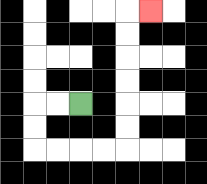{'start': '[3, 4]', 'end': '[6, 0]', 'path_directions': 'L,L,D,D,R,R,R,R,U,U,U,U,U,U,R', 'path_coordinates': '[[3, 4], [2, 4], [1, 4], [1, 5], [1, 6], [2, 6], [3, 6], [4, 6], [5, 6], [5, 5], [5, 4], [5, 3], [5, 2], [5, 1], [5, 0], [6, 0]]'}